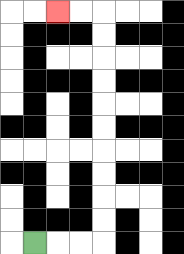{'start': '[1, 10]', 'end': '[2, 0]', 'path_directions': 'R,R,R,U,U,U,U,U,U,U,U,U,U,L,L', 'path_coordinates': '[[1, 10], [2, 10], [3, 10], [4, 10], [4, 9], [4, 8], [4, 7], [4, 6], [4, 5], [4, 4], [4, 3], [4, 2], [4, 1], [4, 0], [3, 0], [2, 0]]'}